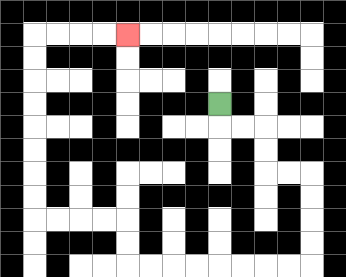{'start': '[9, 4]', 'end': '[5, 1]', 'path_directions': 'D,R,R,D,D,R,R,D,D,D,D,L,L,L,L,L,L,L,L,U,U,L,L,L,L,U,U,U,U,U,U,U,U,R,R,R,R', 'path_coordinates': '[[9, 4], [9, 5], [10, 5], [11, 5], [11, 6], [11, 7], [12, 7], [13, 7], [13, 8], [13, 9], [13, 10], [13, 11], [12, 11], [11, 11], [10, 11], [9, 11], [8, 11], [7, 11], [6, 11], [5, 11], [5, 10], [5, 9], [4, 9], [3, 9], [2, 9], [1, 9], [1, 8], [1, 7], [1, 6], [1, 5], [1, 4], [1, 3], [1, 2], [1, 1], [2, 1], [3, 1], [4, 1], [5, 1]]'}